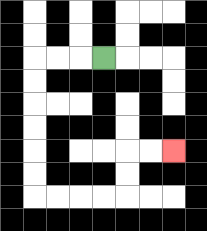{'start': '[4, 2]', 'end': '[7, 6]', 'path_directions': 'L,L,L,D,D,D,D,D,D,R,R,R,R,U,U,R,R', 'path_coordinates': '[[4, 2], [3, 2], [2, 2], [1, 2], [1, 3], [1, 4], [1, 5], [1, 6], [1, 7], [1, 8], [2, 8], [3, 8], [4, 8], [5, 8], [5, 7], [5, 6], [6, 6], [7, 6]]'}